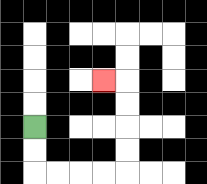{'start': '[1, 5]', 'end': '[4, 3]', 'path_directions': 'D,D,R,R,R,R,U,U,U,U,L', 'path_coordinates': '[[1, 5], [1, 6], [1, 7], [2, 7], [3, 7], [4, 7], [5, 7], [5, 6], [5, 5], [5, 4], [5, 3], [4, 3]]'}